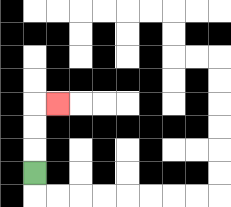{'start': '[1, 7]', 'end': '[2, 4]', 'path_directions': 'U,U,U,R', 'path_coordinates': '[[1, 7], [1, 6], [1, 5], [1, 4], [2, 4]]'}